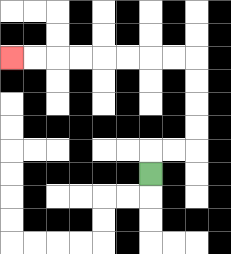{'start': '[6, 7]', 'end': '[0, 2]', 'path_directions': 'U,R,R,U,U,U,U,L,L,L,L,L,L,L,L', 'path_coordinates': '[[6, 7], [6, 6], [7, 6], [8, 6], [8, 5], [8, 4], [8, 3], [8, 2], [7, 2], [6, 2], [5, 2], [4, 2], [3, 2], [2, 2], [1, 2], [0, 2]]'}